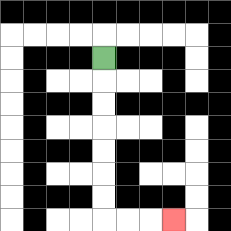{'start': '[4, 2]', 'end': '[7, 9]', 'path_directions': 'D,D,D,D,D,D,D,R,R,R', 'path_coordinates': '[[4, 2], [4, 3], [4, 4], [4, 5], [4, 6], [4, 7], [4, 8], [4, 9], [5, 9], [6, 9], [7, 9]]'}